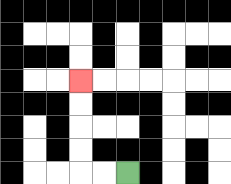{'start': '[5, 7]', 'end': '[3, 3]', 'path_directions': 'L,L,U,U,U,U', 'path_coordinates': '[[5, 7], [4, 7], [3, 7], [3, 6], [3, 5], [3, 4], [3, 3]]'}